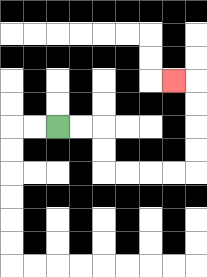{'start': '[2, 5]', 'end': '[7, 3]', 'path_directions': 'R,R,D,D,R,R,R,R,U,U,U,U,L', 'path_coordinates': '[[2, 5], [3, 5], [4, 5], [4, 6], [4, 7], [5, 7], [6, 7], [7, 7], [8, 7], [8, 6], [8, 5], [8, 4], [8, 3], [7, 3]]'}